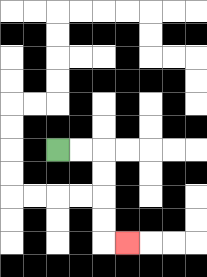{'start': '[2, 6]', 'end': '[5, 10]', 'path_directions': 'R,R,D,D,D,D,R', 'path_coordinates': '[[2, 6], [3, 6], [4, 6], [4, 7], [4, 8], [4, 9], [4, 10], [5, 10]]'}